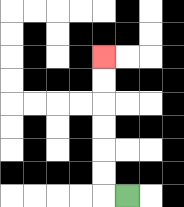{'start': '[5, 8]', 'end': '[4, 2]', 'path_directions': 'L,U,U,U,U,U,U', 'path_coordinates': '[[5, 8], [4, 8], [4, 7], [4, 6], [4, 5], [4, 4], [4, 3], [4, 2]]'}